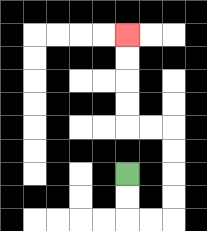{'start': '[5, 7]', 'end': '[5, 1]', 'path_directions': 'D,D,R,R,U,U,U,U,L,L,U,U,U,U', 'path_coordinates': '[[5, 7], [5, 8], [5, 9], [6, 9], [7, 9], [7, 8], [7, 7], [7, 6], [7, 5], [6, 5], [5, 5], [5, 4], [5, 3], [5, 2], [5, 1]]'}